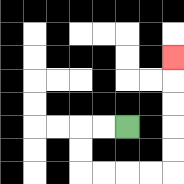{'start': '[5, 5]', 'end': '[7, 2]', 'path_directions': 'L,L,D,D,R,R,R,R,U,U,U,U,U', 'path_coordinates': '[[5, 5], [4, 5], [3, 5], [3, 6], [3, 7], [4, 7], [5, 7], [6, 7], [7, 7], [7, 6], [7, 5], [7, 4], [7, 3], [7, 2]]'}